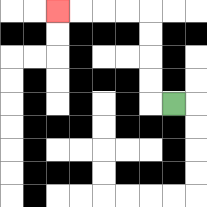{'start': '[7, 4]', 'end': '[2, 0]', 'path_directions': 'L,U,U,U,U,L,L,L,L', 'path_coordinates': '[[7, 4], [6, 4], [6, 3], [6, 2], [6, 1], [6, 0], [5, 0], [4, 0], [3, 0], [2, 0]]'}